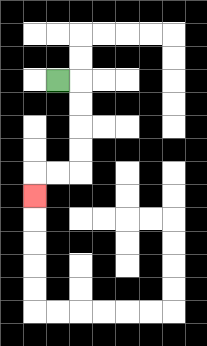{'start': '[2, 3]', 'end': '[1, 8]', 'path_directions': 'R,D,D,D,D,L,L,D', 'path_coordinates': '[[2, 3], [3, 3], [3, 4], [3, 5], [3, 6], [3, 7], [2, 7], [1, 7], [1, 8]]'}